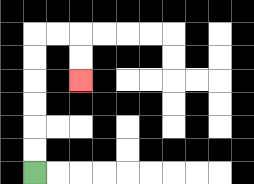{'start': '[1, 7]', 'end': '[3, 3]', 'path_directions': 'U,U,U,U,U,U,R,R,D,D', 'path_coordinates': '[[1, 7], [1, 6], [1, 5], [1, 4], [1, 3], [1, 2], [1, 1], [2, 1], [3, 1], [3, 2], [3, 3]]'}